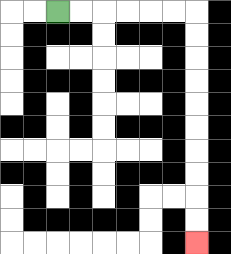{'start': '[2, 0]', 'end': '[8, 10]', 'path_directions': 'R,R,R,R,R,R,D,D,D,D,D,D,D,D,D,D', 'path_coordinates': '[[2, 0], [3, 0], [4, 0], [5, 0], [6, 0], [7, 0], [8, 0], [8, 1], [8, 2], [8, 3], [8, 4], [8, 5], [8, 6], [8, 7], [8, 8], [8, 9], [8, 10]]'}